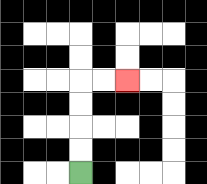{'start': '[3, 7]', 'end': '[5, 3]', 'path_directions': 'U,U,U,U,R,R', 'path_coordinates': '[[3, 7], [3, 6], [3, 5], [3, 4], [3, 3], [4, 3], [5, 3]]'}